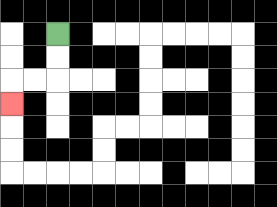{'start': '[2, 1]', 'end': '[0, 4]', 'path_directions': 'D,D,L,L,D', 'path_coordinates': '[[2, 1], [2, 2], [2, 3], [1, 3], [0, 3], [0, 4]]'}